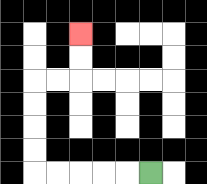{'start': '[6, 7]', 'end': '[3, 1]', 'path_directions': 'L,L,L,L,L,U,U,U,U,R,R,U,U', 'path_coordinates': '[[6, 7], [5, 7], [4, 7], [3, 7], [2, 7], [1, 7], [1, 6], [1, 5], [1, 4], [1, 3], [2, 3], [3, 3], [3, 2], [3, 1]]'}